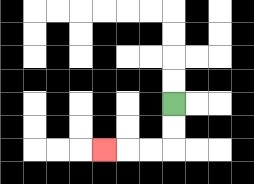{'start': '[7, 4]', 'end': '[4, 6]', 'path_directions': 'D,D,L,L,L', 'path_coordinates': '[[7, 4], [7, 5], [7, 6], [6, 6], [5, 6], [4, 6]]'}